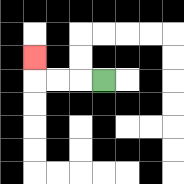{'start': '[4, 3]', 'end': '[1, 2]', 'path_directions': 'L,L,L,U', 'path_coordinates': '[[4, 3], [3, 3], [2, 3], [1, 3], [1, 2]]'}